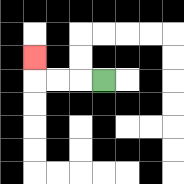{'start': '[4, 3]', 'end': '[1, 2]', 'path_directions': 'L,L,L,U', 'path_coordinates': '[[4, 3], [3, 3], [2, 3], [1, 3], [1, 2]]'}